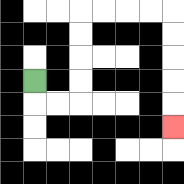{'start': '[1, 3]', 'end': '[7, 5]', 'path_directions': 'D,R,R,U,U,U,U,R,R,R,R,D,D,D,D,D', 'path_coordinates': '[[1, 3], [1, 4], [2, 4], [3, 4], [3, 3], [3, 2], [3, 1], [3, 0], [4, 0], [5, 0], [6, 0], [7, 0], [7, 1], [7, 2], [7, 3], [7, 4], [7, 5]]'}